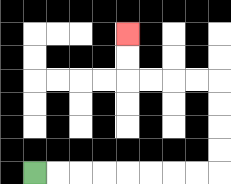{'start': '[1, 7]', 'end': '[5, 1]', 'path_directions': 'R,R,R,R,R,R,R,R,U,U,U,U,L,L,L,L,U,U', 'path_coordinates': '[[1, 7], [2, 7], [3, 7], [4, 7], [5, 7], [6, 7], [7, 7], [8, 7], [9, 7], [9, 6], [9, 5], [9, 4], [9, 3], [8, 3], [7, 3], [6, 3], [5, 3], [5, 2], [5, 1]]'}